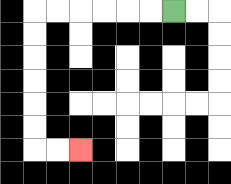{'start': '[7, 0]', 'end': '[3, 6]', 'path_directions': 'L,L,L,L,L,L,D,D,D,D,D,D,R,R', 'path_coordinates': '[[7, 0], [6, 0], [5, 0], [4, 0], [3, 0], [2, 0], [1, 0], [1, 1], [1, 2], [1, 3], [1, 4], [1, 5], [1, 6], [2, 6], [3, 6]]'}